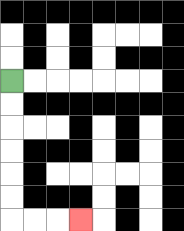{'start': '[0, 3]', 'end': '[3, 9]', 'path_directions': 'D,D,D,D,D,D,R,R,R', 'path_coordinates': '[[0, 3], [0, 4], [0, 5], [0, 6], [0, 7], [0, 8], [0, 9], [1, 9], [2, 9], [3, 9]]'}